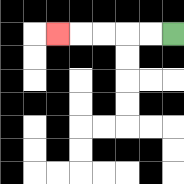{'start': '[7, 1]', 'end': '[2, 1]', 'path_directions': 'L,L,L,L,L', 'path_coordinates': '[[7, 1], [6, 1], [5, 1], [4, 1], [3, 1], [2, 1]]'}